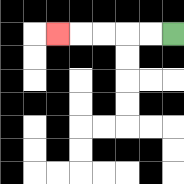{'start': '[7, 1]', 'end': '[2, 1]', 'path_directions': 'L,L,L,L,L', 'path_coordinates': '[[7, 1], [6, 1], [5, 1], [4, 1], [3, 1], [2, 1]]'}